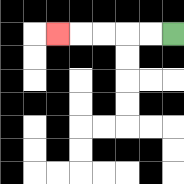{'start': '[7, 1]', 'end': '[2, 1]', 'path_directions': 'L,L,L,L,L', 'path_coordinates': '[[7, 1], [6, 1], [5, 1], [4, 1], [3, 1], [2, 1]]'}